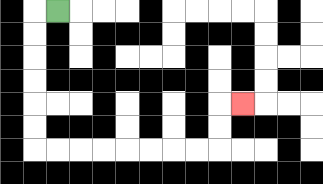{'start': '[2, 0]', 'end': '[10, 4]', 'path_directions': 'L,D,D,D,D,D,D,R,R,R,R,R,R,R,R,U,U,R', 'path_coordinates': '[[2, 0], [1, 0], [1, 1], [1, 2], [1, 3], [1, 4], [1, 5], [1, 6], [2, 6], [3, 6], [4, 6], [5, 6], [6, 6], [7, 6], [8, 6], [9, 6], [9, 5], [9, 4], [10, 4]]'}